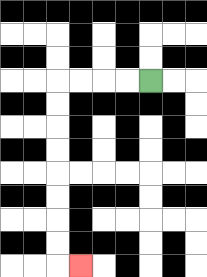{'start': '[6, 3]', 'end': '[3, 11]', 'path_directions': 'L,L,L,L,D,D,D,D,D,D,D,D,R', 'path_coordinates': '[[6, 3], [5, 3], [4, 3], [3, 3], [2, 3], [2, 4], [2, 5], [2, 6], [2, 7], [2, 8], [2, 9], [2, 10], [2, 11], [3, 11]]'}